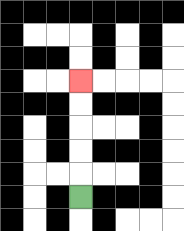{'start': '[3, 8]', 'end': '[3, 3]', 'path_directions': 'U,U,U,U,U', 'path_coordinates': '[[3, 8], [3, 7], [3, 6], [3, 5], [3, 4], [3, 3]]'}